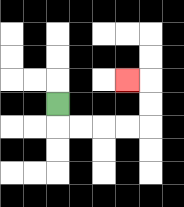{'start': '[2, 4]', 'end': '[5, 3]', 'path_directions': 'D,R,R,R,R,U,U,L', 'path_coordinates': '[[2, 4], [2, 5], [3, 5], [4, 5], [5, 5], [6, 5], [6, 4], [6, 3], [5, 3]]'}